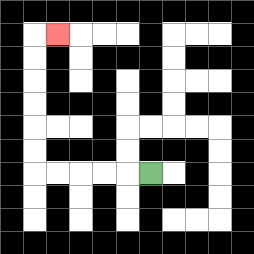{'start': '[6, 7]', 'end': '[2, 1]', 'path_directions': 'L,L,L,L,L,U,U,U,U,U,U,R', 'path_coordinates': '[[6, 7], [5, 7], [4, 7], [3, 7], [2, 7], [1, 7], [1, 6], [1, 5], [1, 4], [1, 3], [1, 2], [1, 1], [2, 1]]'}